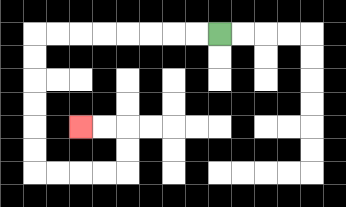{'start': '[9, 1]', 'end': '[3, 5]', 'path_directions': 'L,L,L,L,L,L,L,L,D,D,D,D,D,D,R,R,R,R,U,U,L,L', 'path_coordinates': '[[9, 1], [8, 1], [7, 1], [6, 1], [5, 1], [4, 1], [3, 1], [2, 1], [1, 1], [1, 2], [1, 3], [1, 4], [1, 5], [1, 6], [1, 7], [2, 7], [3, 7], [4, 7], [5, 7], [5, 6], [5, 5], [4, 5], [3, 5]]'}